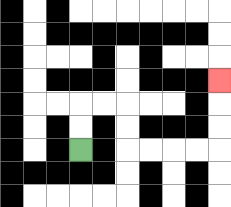{'start': '[3, 6]', 'end': '[9, 3]', 'path_directions': 'U,U,R,R,D,D,R,R,R,R,U,U,U', 'path_coordinates': '[[3, 6], [3, 5], [3, 4], [4, 4], [5, 4], [5, 5], [5, 6], [6, 6], [7, 6], [8, 6], [9, 6], [9, 5], [9, 4], [9, 3]]'}